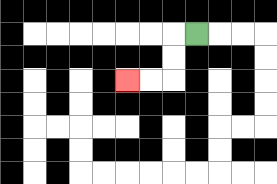{'start': '[8, 1]', 'end': '[5, 3]', 'path_directions': 'L,D,D,L,L', 'path_coordinates': '[[8, 1], [7, 1], [7, 2], [7, 3], [6, 3], [5, 3]]'}